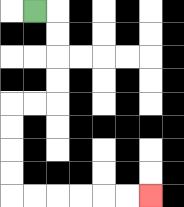{'start': '[1, 0]', 'end': '[6, 8]', 'path_directions': 'R,D,D,D,D,L,L,D,D,D,D,R,R,R,R,R,R', 'path_coordinates': '[[1, 0], [2, 0], [2, 1], [2, 2], [2, 3], [2, 4], [1, 4], [0, 4], [0, 5], [0, 6], [0, 7], [0, 8], [1, 8], [2, 8], [3, 8], [4, 8], [5, 8], [6, 8]]'}